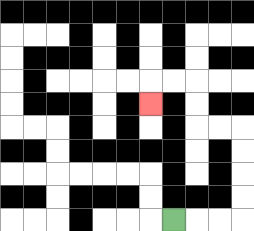{'start': '[7, 9]', 'end': '[6, 4]', 'path_directions': 'R,R,R,U,U,U,U,L,L,U,U,L,L,D', 'path_coordinates': '[[7, 9], [8, 9], [9, 9], [10, 9], [10, 8], [10, 7], [10, 6], [10, 5], [9, 5], [8, 5], [8, 4], [8, 3], [7, 3], [6, 3], [6, 4]]'}